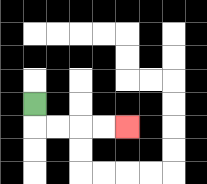{'start': '[1, 4]', 'end': '[5, 5]', 'path_directions': 'D,R,R,R,R', 'path_coordinates': '[[1, 4], [1, 5], [2, 5], [3, 5], [4, 5], [5, 5]]'}